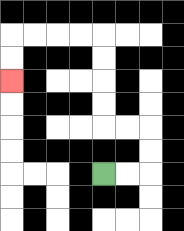{'start': '[4, 7]', 'end': '[0, 3]', 'path_directions': 'R,R,U,U,L,L,U,U,U,U,L,L,L,L,D,D', 'path_coordinates': '[[4, 7], [5, 7], [6, 7], [6, 6], [6, 5], [5, 5], [4, 5], [4, 4], [4, 3], [4, 2], [4, 1], [3, 1], [2, 1], [1, 1], [0, 1], [0, 2], [0, 3]]'}